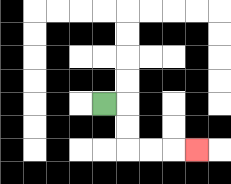{'start': '[4, 4]', 'end': '[8, 6]', 'path_directions': 'R,D,D,R,R,R', 'path_coordinates': '[[4, 4], [5, 4], [5, 5], [5, 6], [6, 6], [7, 6], [8, 6]]'}